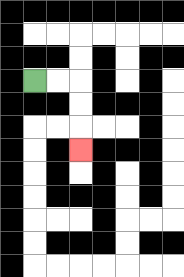{'start': '[1, 3]', 'end': '[3, 6]', 'path_directions': 'R,R,D,D,D', 'path_coordinates': '[[1, 3], [2, 3], [3, 3], [3, 4], [3, 5], [3, 6]]'}